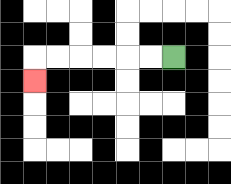{'start': '[7, 2]', 'end': '[1, 3]', 'path_directions': 'L,L,L,L,L,L,D', 'path_coordinates': '[[7, 2], [6, 2], [5, 2], [4, 2], [3, 2], [2, 2], [1, 2], [1, 3]]'}